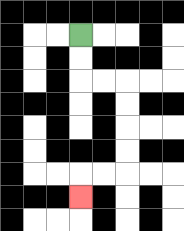{'start': '[3, 1]', 'end': '[3, 8]', 'path_directions': 'D,D,R,R,D,D,D,D,L,L,D', 'path_coordinates': '[[3, 1], [3, 2], [3, 3], [4, 3], [5, 3], [5, 4], [5, 5], [5, 6], [5, 7], [4, 7], [3, 7], [3, 8]]'}